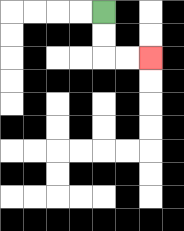{'start': '[4, 0]', 'end': '[6, 2]', 'path_directions': 'D,D,R,R', 'path_coordinates': '[[4, 0], [4, 1], [4, 2], [5, 2], [6, 2]]'}